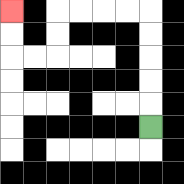{'start': '[6, 5]', 'end': '[0, 0]', 'path_directions': 'U,U,U,U,U,L,L,L,L,D,D,L,L,U,U', 'path_coordinates': '[[6, 5], [6, 4], [6, 3], [6, 2], [6, 1], [6, 0], [5, 0], [4, 0], [3, 0], [2, 0], [2, 1], [2, 2], [1, 2], [0, 2], [0, 1], [0, 0]]'}